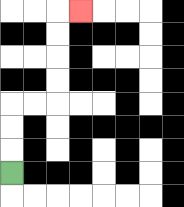{'start': '[0, 7]', 'end': '[3, 0]', 'path_directions': 'U,U,U,R,R,U,U,U,U,R', 'path_coordinates': '[[0, 7], [0, 6], [0, 5], [0, 4], [1, 4], [2, 4], [2, 3], [2, 2], [2, 1], [2, 0], [3, 0]]'}